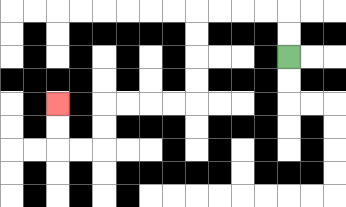{'start': '[12, 2]', 'end': '[2, 4]', 'path_directions': 'U,U,L,L,L,L,D,D,D,D,L,L,L,L,D,D,L,L,U,U', 'path_coordinates': '[[12, 2], [12, 1], [12, 0], [11, 0], [10, 0], [9, 0], [8, 0], [8, 1], [8, 2], [8, 3], [8, 4], [7, 4], [6, 4], [5, 4], [4, 4], [4, 5], [4, 6], [3, 6], [2, 6], [2, 5], [2, 4]]'}